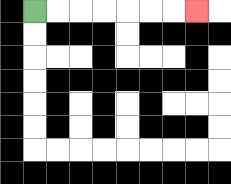{'start': '[1, 0]', 'end': '[8, 0]', 'path_directions': 'R,R,R,R,R,R,R', 'path_coordinates': '[[1, 0], [2, 0], [3, 0], [4, 0], [5, 0], [6, 0], [7, 0], [8, 0]]'}